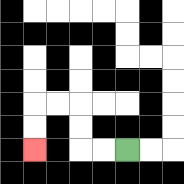{'start': '[5, 6]', 'end': '[1, 6]', 'path_directions': 'L,L,U,U,L,L,D,D', 'path_coordinates': '[[5, 6], [4, 6], [3, 6], [3, 5], [3, 4], [2, 4], [1, 4], [1, 5], [1, 6]]'}